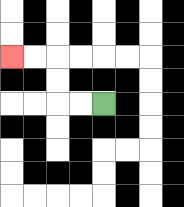{'start': '[4, 4]', 'end': '[0, 2]', 'path_directions': 'L,L,U,U,L,L', 'path_coordinates': '[[4, 4], [3, 4], [2, 4], [2, 3], [2, 2], [1, 2], [0, 2]]'}